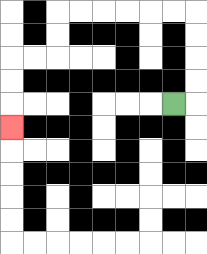{'start': '[7, 4]', 'end': '[0, 5]', 'path_directions': 'R,U,U,U,U,L,L,L,L,L,L,D,D,L,L,D,D,D', 'path_coordinates': '[[7, 4], [8, 4], [8, 3], [8, 2], [8, 1], [8, 0], [7, 0], [6, 0], [5, 0], [4, 0], [3, 0], [2, 0], [2, 1], [2, 2], [1, 2], [0, 2], [0, 3], [0, 4], [0, 5]]'}